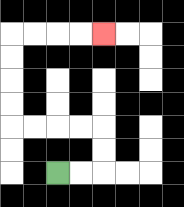{'start': '[2, 7]', 'end': '[4, 1]', 'path_directions': 'R,R,U,U,L,L,L,L,U,U,U,U,R,R,R,R', 'path_coordinates': '[[2, 7], [3, 7], [4, 7], [4, 6], [4, 5], [3, 5], [2, 5], [1, 5], [0, 5], [0, 4], [0, 3], [0, 2], [0, 1], [1, 1], [2, 1], [3, 1], [4, 1]]'}